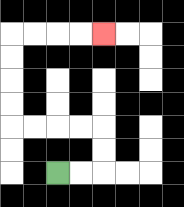{'start': '[2, 7]', 'end': '[4, 1]', 'path_directions': 'R,R,U,U,L,L,L,L,U,U,U,U,R,R,R,R', 'path_coordinates': '[[2, 7], [3, 7], [4, 7], [4, 6], [4, 5], [3, 5], [2, 5], [1, 5], [0, 5], [0, 4], [0, 3], [0, 2], [0, 1], [1, 1], [2, 1], [3, 1], [4, 1]]'}